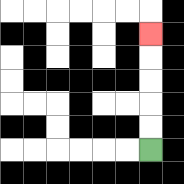{'start': '[6, 6]', 'end': '[6, 1]', 'path_directions': 'U,U,U,U,U', 'path_coordinates': '[[6, 6], [6, 5], [6, 4], [6, 3], [6, 2], [6, 1]]'}